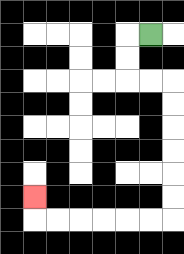{'start': '[6, 1]', 'end': '[1, 8]', 'path_directions': 'L,D,D,R,R,D,D,D,D,D,D,L,L,L,L,L,L,U', 'path_coordinates': '[[6, 1], [5, 1], [5, 2], [5, 3], [6, 3], [7, 3], [7, 4], [7, 5], [7, 6], [7, 7], [7, 8], [7, 9], [6, 9], [5, 9], [4, 9], [3, 9], [2, 9], [1, 9], [1, 8]]'}